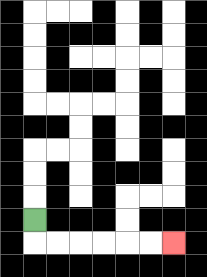{'start': '[1, 9]', 'end': '[7, 10]', 'path_directions': 'D,R,R,R,R,R,R', 'path_coordinates': '[[1, 9], [1, 10], [2, 10], [3, 10], [4, 10], [5, 10], [6, 10], [7, 10]]'}